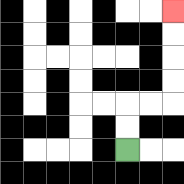{'start': '[5, 6]', 'end': '[7, 0]', 'path_directions': 'U,U,R,R,U,U,U,U', 'path_coordinates': '[[5, 6], [5, 5], [5, 4], [6, 4], [7, 4], [7, 3], [7, 2], [7, 1], [7, 0]]'}